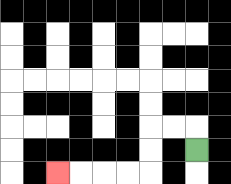{'start': '[8, 6]', 'end': '[2, 7]', 'path_directions': 'U,L,L,D,D,L,L,L,L', 'path_coordinates': '[[8, 6], [8, 5], [7, 5], [6, 5], [6, 6], [6, 7], [5, 7], [4, 7], [3, 7], [2, 7]]'}